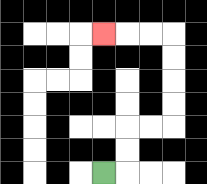{'start': '[4, 7]', 'end': '[4, 1]', 'path_directions': 'R,U,U,R,R,U,U,U,U,L,L,L', 'path_coordinates': '[[4, 7], [5, 7], [5, 6], [5, 5], [6, 5], [7, 5], [7, 4], [7, 3], [7, 2], [7, 1], [6, 1], [5, 1], [4, 1]]'}